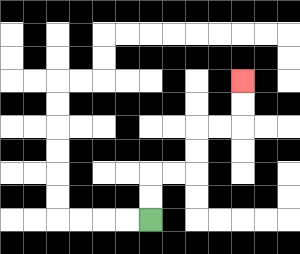{'start': '[6, 9]', 'end': '[10, 3]', 'path_directions': 'U,U,R,R,U,U,R,R,U,U', 'path_coordinates': '[[6, 9], [6, 8], [6, 7], [7, 7], [8, 7], [8, 6], [8, 5], [9, 5], [10, 5], [10, 4], [10, 3]]'}